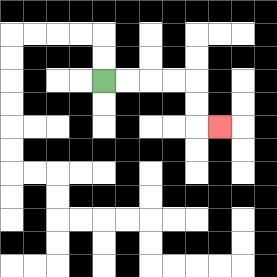{'start': '[4, 3]', 'end': '[9, 5]', 'path_directions': 'R,R,R,R,D,D,R', 'path_coordinates': '[[4, 3], [5, 3], [6, 3], [7, 3], [8, 3], [8, 4], [8, 5], [9, 5]]'}